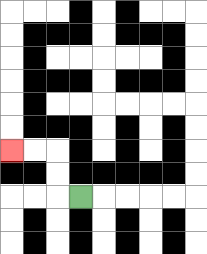{'start': '[3, 8]', 'end': '[0, 6]', 'path_directions': 'L,U,U,L,L', 'path_coordinates': '[[3, 8], [2, 8], [2, 7], [2, 6], [1, 6], [0, 6]]'}